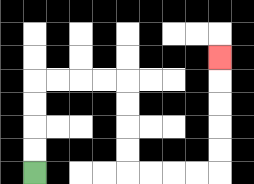{'start': '[1, 7]', 'end': '[9, 2]', 'path_directions': 'U,U,U,U,R,R,R,R,D,D,D,D,R,R,R,R,U,U,U,U,U', 'path_coordinates': '[[1, 7], [1, 6], [1, 5], [1, 4], [1, 3], [2, 3], [3, 3], [4, 3], [5, 3], [5, 4], [5, 5], [5, 6], [5, 7], [6, 7], [7, 7], [8, 7], [9, 7], [9, 6], [9, 5], [9, 4], [9, 3], [9, 2]]'}